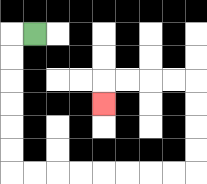{'start': '[1, 1]', 'end': '[4, 4]', 'path_directions': 'L,D,D,D,D,D,D,R,R,R,R,R,R,R,R,U,U,U,U,L,L,L,L,D', 'path_coordinates': '[[1, 1], [0, 1], [0, 2], [0, 3], [0, 4], [0, 5], [0, 6], [0, 7], [1, 7], [2, 7], [3, 7], [4, 7], [5, 7], [6, 7], [7, 7], [8, 7], [8, 6], [8, 5], [8, 4], [8, 3], [7, 3], [6, 3], [5, 3], [4, 3], [4, 4]]'}